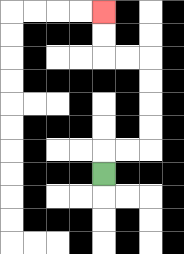{'start': '[4, 7]', 'end': '[4, 0]', 'path_directions': 'U,R,R,U,U,U,U,L,L,U,U', 'path_coordinates': '[[4, 7], [4, 6], [5, 6], [6, 6], [6, 5], [6, 4], [6, 3], [6, 2], [5, 2], [4, 2], [4, 1], [4, 0]]'}